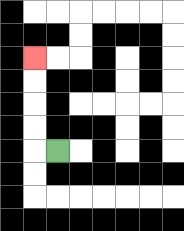{'start': '[2, 6]', 'end': '[1, 2]', 'path_directions': 'L,U,U,U,U', 'path_coordinates': '[[2, 6], [1, 6], [1, 5], [1, 4], [1, 3], [1, 2]]'}